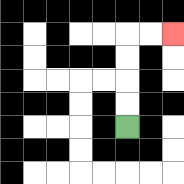{'start': '[5, 5]', 'end': '[7, 1]', 'path_directions': 'U,U,U,U,R,R', 'path_coordinates': '[[5, 5], [5, 4], [5, 3], [5, 2], [5, 1], [6, 1], [7, 1]]'}